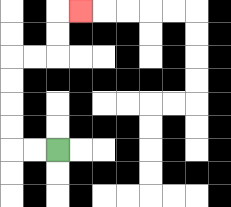{'start': '[2, 6]', 'end': '[3, 0]', 'path_directions': 'L,L,U,U,U,U,R,R,U,U,R', 'path_coordinates': '[[2, 6], [1, 6], [0, 6], [0, 5], [0, 4], [0, 3], [0, 2], [1, 2], [2, 2], [2, 1], [2, 0], [3, 0]]'}